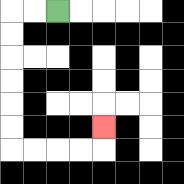{'start': '[2, 0]', 'end': '[4, 5]', 'path_directions': 'L,L,D,D,D,D,D,D,R,R,R,R,U', 'path_coordinates': '[[2, 0], [1, 0], [0, 0], [0, 1], [0, 2], [0, 3], [0, 4], [0, 5], [0, 6], [1, 6], [2, 6], [3, 6], [4, 6], [4, 5]]'}